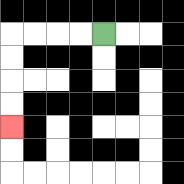{'start': '[4, 1]', 'end': '[0, 5]', 'path_directions': 'L,L,L,L,D,D,D,D', 'path_coordinates': '[[4, 1], [3, 1], [2, 1], [1, 1], [0, 1], [0, 2], [0, 3], [0, 4], [0, 5]]'}